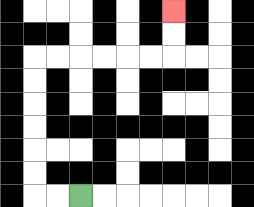{'start': '[3, 8]', 'end': '[7, 0]', 'path_directions': 'L,L,U,U,U,U,U,U,R,R,R,R,R,R,U,U', 'path_coordinates': '[[3, 8], [2, 8], [1, 8], [1, 7], [1, 6], [1, 5], [1, 4], [1, 3], [1, 2], [2, 2], [3, 2], [4, 2], [5, 2], [6, 2], [7, 2], [7, 1], [7, 0]]'}